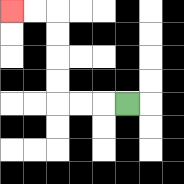{'start': '[5, 4]', 'end': '[0, 0]', 'path_directions': 'L,L,L,U,U,U,U,L,L', 'path_coordinates': '[[5, 4], [4, 4], [3, 4], [2, 4], [2, 3], [2, 2], [2, 1], [2, 0], [1, 0], [0, 0]]'}